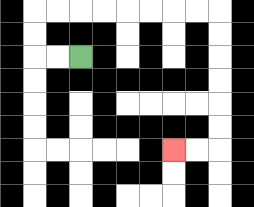{'start': '[3, 2]', 'end': '[7, 6]', 'path_directions': 'L,L,U,U,R,R,R,R,R,R,R,R,D,D,D,D,D,D,L,L', 'path_coordinates': '[[3, 2], [2, 2], [1, 2], [1, 1], [1, 0], [2, 0], [3, 0], [4, 0], [5, 0], [6, 0], [7, 0], [8, 0], [9, 0], [9, 1], [9, 2], [9, 3], [9, 4], [9, 5], [9, 6], [8, 6], [7, 6]]'}